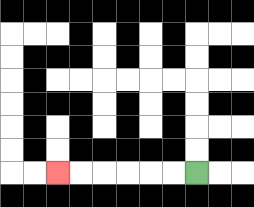{'start': '[8, 7]', 'end': '[2, 7]', 'path_directions': 'L,L,L,L,L,L', 'path_coordinates': '[[8, 7], [7, 7], [6, 7], [5, 7], [4, 7], [3, 7], [2, 7]]'}